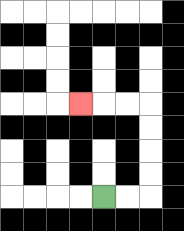{'start': '[4, 8]', 'end': '[3, 4]', 'path_directions': 'R,R,U,U,U,U,L,L,L', 'path_coordinates': '[[4, 8], [5, 8], [6, 8], [6, 7], [6, 6], [6, 5], [6, 4], [5, 4], [4, 4], [3, 4]]'}